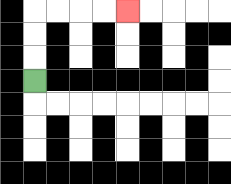{'start': '[1, 3]', 'end': '[5, 0]', 'path_directions': 'U,U,U,R,R,R,R', 'path_coordinates': '[[1, 3], [1, 2], [1, 1], [1, 0], [2, 0], [3, 0], [4, 0], [5, 0]]'}